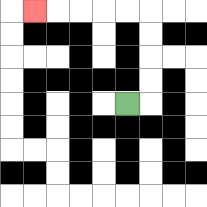{'start': '[5, 4]', 'end': '[1, 0]', 'path_directions': 'R,U,U,U,U,L,L,L,L,L', 'path_coordinates': '[[5, 4], [6, 4], [6, 3], [6, 2], [6, 1], [6, 0], [5, 0], [4, 0], [3, 0], [2, 0], [1, 0]]'}